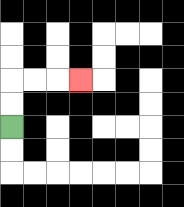{'start': '[0, 5]', 'end': '[3, 3]', 'path_directions': 'U,U,R,R,R', 'path_coordinates': '[[0, 5], [0, 4], [0, 3], [1, 3], [2, 3], [3, 3]]'}